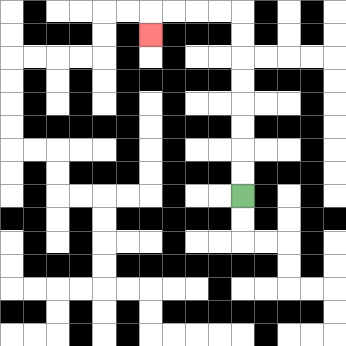{'start': '[10, 8]', 'end': '[6, 1]', 'path_directions': 'U,U,U,U,U,U,U,U,L,L,L,L,D', 'path_coordinates': '[[10, 8], [10, 7], [10, 6], [10, 5], [10, 4], [10, 3], [10, 2], [10, 1], [10, 0], [9, 0], [8, 0], [7, 0], [6, 0], [6, 1]]'}